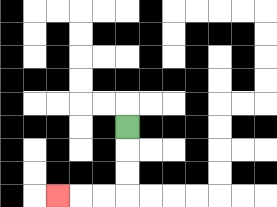{'start': '[5, 5]', 'end': '[2, 8]', 'path_directions': 'D,D,D,L,L,L', 'path_coordinates': '[[5, 5], [5, 6], [5, 7], [5, 8], [4, 8], [3, 8], [2, 8]]'}